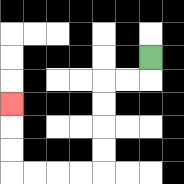{'start': '[6, 2]', 'end': '[0, 4]', 'path_directions': 'D,L,L,D,D,D,D,L,L,L,L,U,U,U', 'path_coordinates': '[[6, 2], [6, 3], [5, 3], [4, 3], [4, 4], [4, 5], [4, 6], [4, 7], [3, 7], [2, 7], [1, 7], [0, 7], [0, 6], [0, 5], [0, 4]]'}